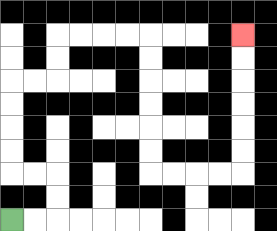{'start': '[0, 9]', 'end': '[10, 1]', 'path_directions': 'R,R,U,U,L,L,U,U,U,U,R,R,U,U,R,R,R,R,D,D,D,D,D,D,R,R,R,R,U,U,U,U,U,U', 'path_coordinates': '[[0, 9], [1, 9], [2, 9], [2, 8], [2, 7], [1, 7], [0, 7], [0, 6], [0, 5], [0, 4], [0, 3], [1, 3], [2, 3], [2, 2], [2, 1], [3, 1], [4, 1], [5, 1], [6, 1], [6, 2], [6, 3], [6, 4], [6, 5], [6, 6], [6, 7], [7, 7], [8, 7], [9, 7], [10, 7], [10, 6], [10, 5], [10, 4], [10, 3], [10, 2], [10, 1]]'}